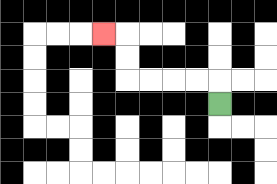{'start': '[9, 4]', 'end': '[4, 1]', 'path_directions': 'U,L,L,L,L,U,U,L', 'path_coordinates': '[[9, 4], [9, 3], [8, 3], [7, 3], [6, 3], [5, 3], [5, 2], [5, 1], [4, 1]]'}